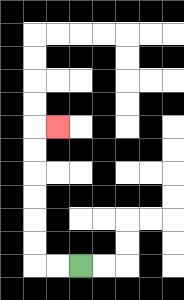{'start': '[3, 11]', 'end': '[2, 5]', 'path_directions': 'L,L,U,U,U,U,U,U,R', 'path_coordinates': '[[3, 11], [2, 11], [1, 11], [1, 10], [1, 9], [1, 8], [1, 7], [1, 6], [1, 5], [2, 5]]'}